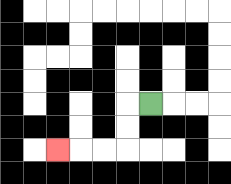{'start': '[6, 4]', 'end': '[2, 6]', 'path_directions': 'L,D,D,L,L,L', 'path_coordinates': '[[6, 4], [5, 4], [5, 5], [5, 6], [4, 6], [3, 6], [2, 6]]'}